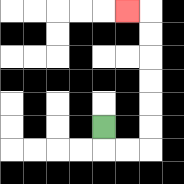{'start': '[4, 5]', 'end': '[5, 0]', 'path_directions': 'D,R,R,U,U,U,U,U,U,L', 'path_coordinates': '[[4, 5], [4, 6], [5, 6], [6, 6], [6, 5], [6, 4], [6, 3], [6, 2], [6, 1], [6, 0], [5, 0]]'}